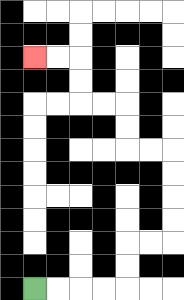{'start': '[1, 12]', 'end': '[1, 2]', 'path_directions': 'R,R,R,R,U,U,R,R,U,U,U,U,L,L,U,U,L,L,U,U,L,L', 'path_coordinates': '[[1, 12], [2, 12], [3, 12], [4, 12], [5, 12], [5, 11], [5, 10], [6, 10], [7, 10], [7, 9], [7, 8], [7, 7], [7, 6], [6, 6], [5, 6], [5, 5], [5, 4], [4, 4], [3, 4], [3, 3], [3, 2], [2, 2], [1, 2]]'}